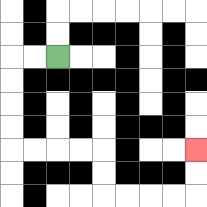{'start': '[2, 2]', 'end': '[8, 6]', 'path_directions': 'L,L,D,D,D,D,R,R,R,R,D,D,R,R,R,R,U,U', 'path_coordinates': '[[2, 2], [1, 2], [0, 2], [0, 3], [0, 4], [0, 5], [0, 6], [1, 6], [2, 6], [3, 6], [4, 6], [4, 7], [4, 8], [5, 8], [6, 8], [7, 8], [8, 8], [8, 7], [8, 6]]'}